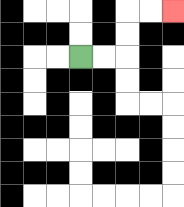{'start': '[3, 2]', 'end': '[7, 0]', 'path_directions': 'R,R,U,U,R,R', 'path_coordinates': '[[3, 2], [4, 2], [5, 2], [5, 1], [5, 0], [6, 0], [7, 0]]'}